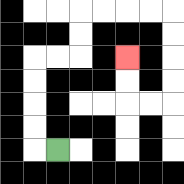{'start': '[2, 6]', 'end': '[5, 2]', 'path_directions': 'L,U,U,U,U,R,R,U,U,R,R,R,R,D,D,D,D,L,L,U,U', 'path_coordinates': '[[2, 6], [1, 6], [1, 5], [1, 4], [1, 3], [1, 2], [2, 2], [3, 2], [3, 1], [3, 0], [4, 0], [5, 0], [6, 0], [7, 0], [7, 1], [7, 2], [7, 3], [7, 4], [6, 4], [5, 4], [5, 3], [5, 2]]'}